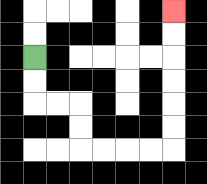{'start': '[1, 2]', 'end': '[7, 0]', 'path_directions': 'D,D,R,R,D,D,R,R,R,R,U,U,U,U,U,U', 'path_coordinates': '[[1, 2], [1, 3], [1, 4], [2, 4], [3, 4], [3, 5], [3, 6], [4, 6], [5, 6], [6, 6], [7, 6], [7, 5], [7, 4], [7, 3], [7, 2], [7, 1], [7, 0]]'}